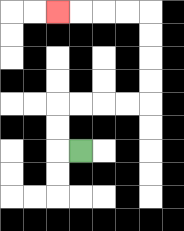{'start': '[3, 6]', 'end': '[2, 0]', 'path_directions': 'L,U,U,R,R,R,R,U,U,U,U,L,L,L,L', 'path_coordinates': '[[3, 6], [2, 6], [2, 5], [2, 4], [3, 4], [4, 4], [5, 4], [6, 4], [6, 3], [6, 2], [6, 1], [6, 0], [5, 0], [4, 0], [3, 0], [2, 0]]'}